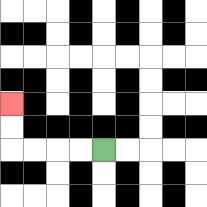{'start': '[4, 6]', 'end': '[0, 4]', 'path_directions': 'L,L,L,L,U,U', 'path_coordinates': '[[4, 6], [3, 6], [2, 6], [1, 6], [0, 6], [0, 5], [0, 4]]'}